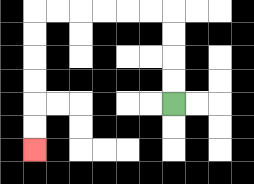{'start': '[7, 4]', 'end': '[1, 6]', 'path_directions': 'U,U,U,U,L,L,L,L,L,L,D,D,D,D,D,D', 'path_coordinates': '[[7, 4], [7, 3], [7, 2], [7, 1], [7, 0], [6, 0], [5, 0], [4, 0], [3, 0], [2, 0], [1, 0], [1, 1], [1, 2], [1, 3], [1, 4], [1, 5], [1, 6]]'}